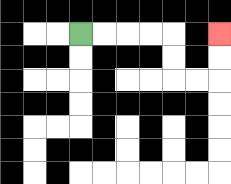{'start': '[3, 1]', 'end': '[9, 1]', 'path_directions': 'R,R,R,R,D,D,R,R,U,U', 'path_coordinates': '[[3, 1], [4, 1], [5, 1], [6, 1], [7, 1], [7, 2], [7, 3], [8, 3], [9, 3], [9, 2], [9, 1]]'}